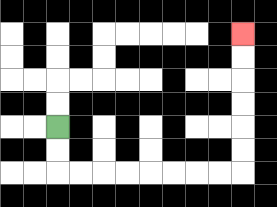{'start': '[2, 5]', 'end': '[10, 1]', 'path_directions': 'D,D,R,R,R,R,R,R,R,R,U,U,U,U,U,U', 'path_coordinates': '[[2, 5], [2, 6], [2, 7], [3, 7], [4, 7], [5, 7], [6, 7], [7, 7], [8, 7], [9, 7], [10, 7], [10, 6], [10, 5], [10, 4], [10, 3], [10, 2], [10, 1]]'}